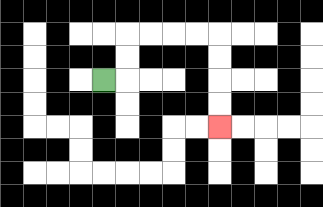{'start': '[4, 3]', 'end': '[9, 5]', 'path_directions': 'R,U,U,R,R,R,R,D,D,D,D', 'path_coordinates': '[[4, 3], [5, 3], [5, 2], [5, 1], [6, 1], [7, 1], [8, 1], [9, 1], [9, 2], [9, 3], [9, 4], [9, 5]]'}